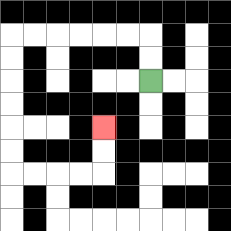{'start': '[6, 3]', 'end': '[4, 5]', 'path_directions': 'U,U,L,L,L,L,L,L,D,D,D,D,D,D,R,R,R,R,U,U', 'path_coordinates': '[[6, 3], [6, 2], [6, 1], [5, 1], [4, 1], [3, 1], [2, 1], [1, 1], [0, 1], [0, 2], [0, 3], [0, 4], [0, 5], [0, 6], [0, 7], [1, 7], [2, 7], [3, 7], [4, 7], [4, 6], [4, 5]]'}